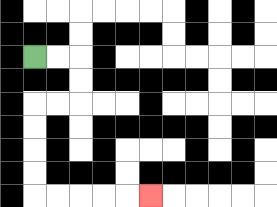{'start': '[1, 2]', 'end': '[6, 8]', 'path_directions': 'R,R,D,D,L,L,D,D,D,D,R,R,R,R,R', 'path_coordinates': '[[1, 2], [2, 2], [3, 2], [3, 3], [3, 4], [2, 4], [1, 4], [1, 5], [1, 6], [1, 7], [1, 8], [2, 8], [3, 8], [4, 8], [5, 8], [6, 8]]'}